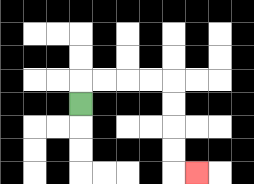{'start': '[3, 4]', 'end': '[8, 7]', 'path_directions': 'U,R,R,R,R,D,D,D,D,R', 'path_coordinates': '[[3, 4], [3, 3], [4, 3], [5, 3], [6, 3], [7, 3], [7, 4], [7, 5], [7, 6], [7, 7], [8, 7]]'}